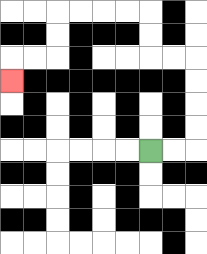{'start': '[6, 6]', 'end': '[0, 3]', 'path_directions': 'R,R,U,U,U,U,L,L,U,U,L,L,L,L,D,D,L,L,D', 'path_coordinates': '[[6, 6], [7, 6], [8, 6], [8, 5], [8, 4], [8, 3], [8, 2], [7, 2], [6, 2], [6, 1], [6, 0], [5, 0], [4, 0], [3, 0], [2, 0], [2, 1], [2, 2], [1, 2], [0, 2], [0, 3]]'}